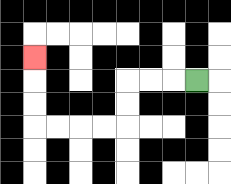{'start': '[8, 3]', 'end': '[1, 2]', 'path_directions': 'L,L,L,D,D,L,L,L,L,U,U,U', 'path_coordinates': '[[8, 3], [7, 3], [6, 3], [5, 3], [5, 4], [5, 5], [4, 5], [3, 5], [2, 5], [1, 5], [1, 4], [1, 3], [1, 2]]'}